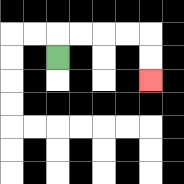{'start': '[2, 2]', 'end': '[6, 3]', 'path_directions': 'U,R,R,R,R,D,D', 'path_coordinates': '[[2, 2], [2, 1], [3, 1], [4, 1], [5, 1], [6, 1], [6, 2], [6, 3]]'}